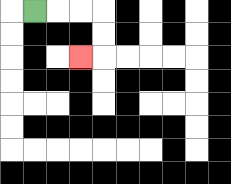{'start': '[1, 0]', 'end': '[3, 2]', 'path_directions': 'R,R,R,D,D,L', 'path_coordinates': '[[1, 0], [2, 0], [3, 0], [4, 0], [4, 1], [4, 2], [3, 2]]'}